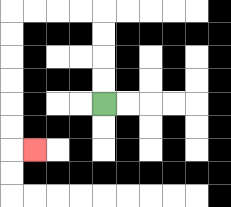{'start': '[4, 4]', 'end': '[1, 6]', 'path_directions': 'U,U,U,U,L,L,L,L,D,D,D,D,D,D,R', 'path_coordinates': '[[4, 4], [4, 3], [4, 2], [4, 1], [4, 0], [3, 0], [2, 0], [1, 0], [0, 0], [0, 1], [0, 2], [0, 3], [0, 4], [0, 5], [0, 6], [1, 6]]'}